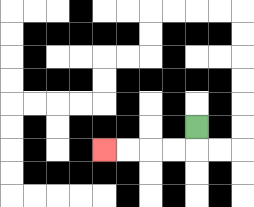{'start': '[8, 5]', 'end': '[4, 6]', 'path_directions': 'D,L,L,L,L', 'path_coordinates': '[[8, 5], [8, 6], [7, 6], [6, 6], [5, 6], [4, 6]]'}